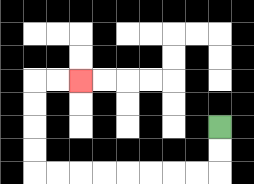{'start': '[9, 5]', 'end': '[3, 3]', 'path_directions': 'D,D,L,L,L,L,L,L,L,L,U,U,U,U,R,R', 'path_coordinates': '[[9, 5], [9, 6], [9, 7], [8, 7], [7, 7], [6, 7], [5, 7], [4, 7], [3, 7], [2, 7], [1, 7], [1, 6], [1, 5], [1, 4], [1, 3], [2, 3], [3, 3]]'}